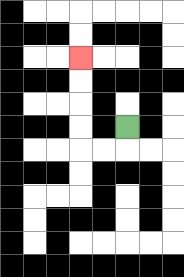{'start': '[5, 5]', 'end': '[3, 2]', 'path_directions': 'D,L,L,U,U,U,U', 'path_coordinates': '[[5, 5], [5, 6], [4, 6], [3, 6], [3, 5], [3, 4], [3, 3], [3, 2]]'}